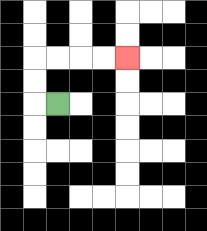{'start': '[2, 4]', 'end': '[5, 2]', 'path_directions': 'L,U,U,R,R,R,R', 'path_coordinates': '[[2, 4], [1, 4], [1, 3], [1, 2], [2, 2], [3, 2], [4, 2], [5, 2]]'}